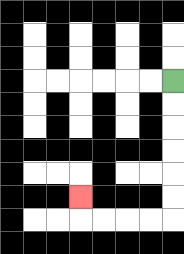{'start': '[7, 3]', 'end': '[3, 8]', 'path_directions': 'D,D,D,D,D,D,L,L,L,L,U', 'path_coordinates': '[[7, 3], [7, 4], [7, 5], [7, 6], [7, 7], [7, 8], [7, 9], [6, 9], [5, 9], [4, 9], [3, 9], [3, 8]]'}